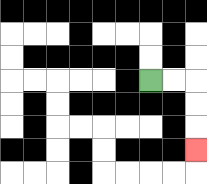{'start': '[6, 3]', 'end': '[8, 6]', 'path_directions': 'R,R,D,D,D', 'path_coordinates': '[[6, 3], [7, 3], [8, 3], [8, 4], [8, 5], [8, 6]]'}